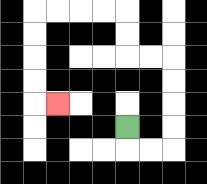{'start': '[5, 5]', 'end': '[2, 4]', 'path_directions': 'D,R,R,U,U,U,U,L,L,U,U,L,L,L,L,D,D,D,D,R', 'path_coordinates': '[[5, 5], [5, 6], [6, 6], [7, 6], [7, 5], [7, 4], [7, 3], [7, 2], [6, 2], [5, 2], [5, 1], [5, 0], [4, 0], [3, 0], [2, 0], [1, 0], [1, 1], [1, 2], [1, 3], [1, 4], [2, 4]]'}